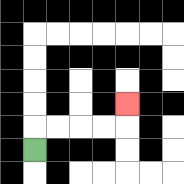{'start': '[1, 6]', 'end': '[5, 4]', 'path_directions': 'U,R,R,R,R,U', 'path_coordinates': '[[1, 6], [1, 5], [2, 5], [3, 5], [4, 5], [5, 5], [5, 4]]'}